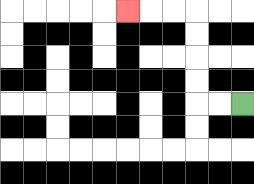{'start': '[10, 4]', 'end': '[5, 0]', 'path_directions': 'L,L,U,U,U,U,L,L,L', 'path_coordinates': '[[10, 4], [9, 4], [8, 4], [8, 3], [8, 2], [8, 1], [8, 0], [7, 0], [6, 0], [5, 0]]'}